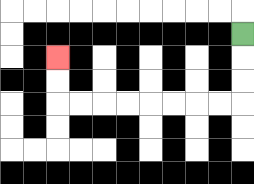{'start': '[10, 1]', 'end': '[2, 2]', 'path_directions': 'D,D,D,L,L,L,L,L,L,L,L,U,U', 'path_coordinates': '[[10, 1], [10, 2], [10, 3], [10, 4], [9, 4], [8, 4], [7, 4], [6, 4], [5, 4], [4, 4], [3, 4], [2, 4], [2, 3], [2, 2]]'}